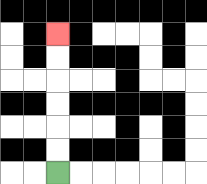{'start': '[2, 7]', 'end': '[2, 1]', 'path_directions': 'U,U,U,U,U,U', 'path_coordinates': '[[2, 7], [2, 6], [2, 5], [2, 4], [2, 3], [2, 2], [2, 1]]'}